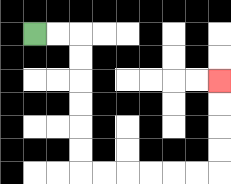{'start': '[1, 1]', 'end': '[9, 3]', 'path_directions': 'R,R,D,D,D,D,D,D,R,R,R,R,R,R,U,U,U,U', 'path_coordinates': '[[1, 1], [2, 1], [3, 1], [3, 2], [3, 3], [3, 4], [3, 5], [3, 6], [3, 7], [4, 7], [5, 7], [6, 7], [7, 7], [8, 7], [9, 7], [9, 6], [9, 5], [9, 4], [9, 3]]'}